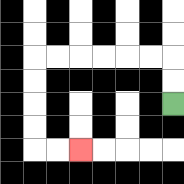{'start': '[7, 4]', 'end': '[3, 6]', 'path_directions': 'U,U,L,L,L,L,L,L,D,D,D,D,R,R', 'path_coordinates': '[[7, 4], [7, 3], [7, 2], [6, 2], [5, 2], [4, 2], [3, 2], [2, 2], [1, 2], [1, 3], [1, 4], [1, 5], [1, 6], [2, 6], [3, 6]]'}